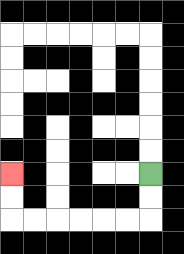{'start': '[6, 7]', 'end': '[0, 7]', 'path_directions': 'D,D,L,L,L,L,L,L,U,U', 'path_coordinates': '[[6, 7], [6, 8], [6, 9], [5, 9], [4, 9], [3, 9], [2, 9], [1, 9], [0, 9], [0, 8], [0, 7]]'}